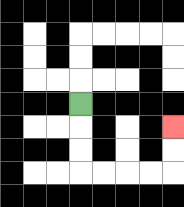{'start': '[3, 4]', 'end': '[7, 5]', 'path_directions': 'D,D,D,R,R,R,R,U,U', 'path_coordinates': '[[3, 4], [3, 5], [3, 6], [3, 7], [4, 7], [5, 7], [6, 7], [7, 7], [7, 6], [7, 5]]'}